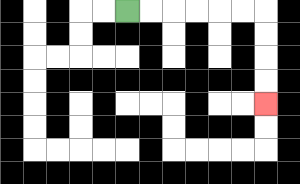{'start': '[5, 0]', 'end': '[11, 4]', 'path_directions': 'R,R,R,R,R,R,D,D,D,D', 'path_coordinates': '[[5, 0], [6, 0], [7, 0], [8, 0], [9, 0], [10, 0], [11, 0], [11, 1], [11, 2], [11, 3], [11, 4]]'}